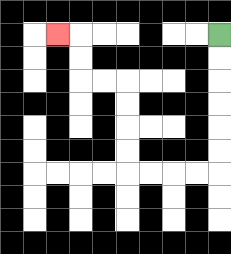{'start': '[9, 1]', 'end': '[2, 1]', 'path_directions': 'D,D,D,D,D,D,L,L,L,L,U,U,U,U,L,L,U,U,L', 'path_coordinates': '[[9, 1], [9, 2], [9, 3], [9, 4], [9, 5], [9, 6], [9, 7], [8, 7], [7, 7], [6, 7], [5, 7], [5, 6], [5, 5], [5, 4], [5, 3], [4, 3], [3, 3], [3, 2], [3, 1], [2, 1]]'}